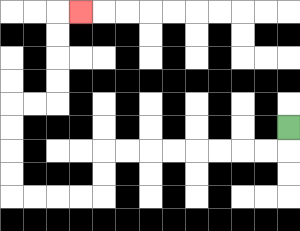{'start': '[12, 5]', 'end': '[3, 0]', 'path_directions': 'D,L,L,L,L,L,L,L,L,D,D,L,L,L,L,U,U,U,U,R,R,U,U,U,U,R', 'path_coordinates': '[[12, 5], [12, 6], [11, 6], [10, 6], [9, 6], [8, 6], [7, 6], [6, 6], [5, 6], [4, 6], [4, 7], [4, 8], [3, 8], [2, 8], [1, 8], [0, 8], [0, 7], [0, 6], [0, 5], [0, 4], [1, 4], [2, 4], [2, 3], [2, 2], [2, 1], [2, 0], [3, 0]]'}